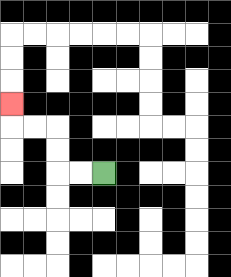{'start': '[4, 7]', 'end': '[0, 4]', 'path_directions': 'L,L,U,U,L,L,U', 'path_coordinates': '[[4, 7], [3, 7], [2, 7], [2, 6], [2, 5], [1, 5], [0, 5], [0, 4]]'}